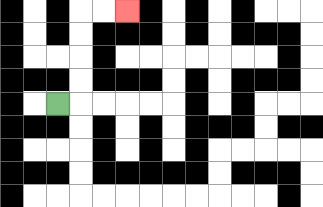{'start': '[2, 4]', 'end': '[5, 0]', 'path_directions': 'R,U,U,U,U,R,R', 'path_coordinates': '[[2, 4], [3, 4], [3, 3], [3, 2], [3, 1], [3, 0], [4, 0], [5, 0]]'}